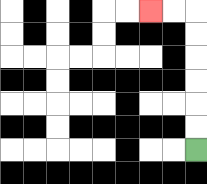{'start': '[8, 6]', 'end': '[6, 0]', 'path_directions': 'U,U,U,U,U,U,L,L', 'path_coordinates': '[[8, 6], [8, 5], [8, 4], [8, 3], [8, 2], [8, 1], [8, 0], [7, 0], [6, 0]]'}